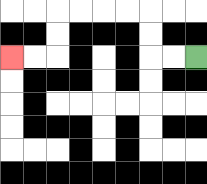{'start': '[8, 2]', 'end': '[0, 2]', 'path_directions': 'L,L,U,U,L,L,L,L,D,D,L,L', 'path_coordinates': '[[8, 2], [7, 2], [6, 2], [6, 1], [6, 0], [5, 0], [4, 0], [3, 0], [2, 0], [2, 1], [2, 2], [1, 2], [0, 2]]'}